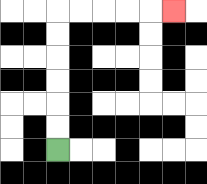{'start': '[2, 6]', 'end': '[7, 0]', 'path_directions': 'U,U,U,U,U,U,R,R,R,R,R', 'path_coordinates': '[[2, 6], [2, 5], [2, 4], [2, 3], [2, 2], [2, 1], [2, 0], [3, 0], [4, 0], [5, 0], [6, 0], [7, 0]]'}